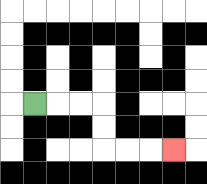{'start': '[1, 4]', 'end': '[7, 6]', 'path_directions': 'R,R,R,D,D,R,R,R', 'path_coordinates': '[[1, 4], [2, 4], [3, 4], [4, 4], [4, 5], [4, 6], [5, 6], [6, 6], [7, 6]]'}